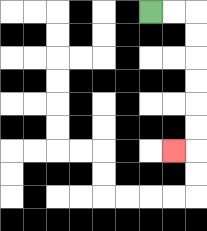{'start': '[6, 0]', 'end': '[7, 6]', 'path_directions': 'R,R,D,D,D,D,D,D,L', 'path_coordinates': '[[6, 0], [7, 0], [8, 0], [8, 1], [8, 2], [8, 3], [8, 4], [8, 5], [8, 6], [7, 6]]'}